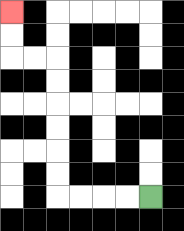{'start': '[6, 8]', 'end': '[0, 0]', 'path_directions': 'L,L,L,L,U,U,U,U,U,U,L,L,U,U', 'path_coordinates': '[[6, 8], [5, 8], [4, 8], [3, 8], [2, 8], [2, 7], [2, 6], [2, 5], [2, 4], [2, 3], [2, 2], [1, 2], [0, 2], [0, 1], [0, 0]]'}